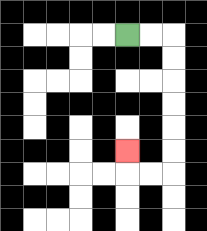{'start': '[5, 1]', 'end': '[5, 6]', 'path_directions': 'R,R,D,D,D,D,D,D,L,L,U', 'path_coordinates': '[[5, 1], [6, 1], [7, 1], [7, 2], [7, 3], [7, 4], [7, 5], [7, 6], [7, 7], [6, 7], [5, 7], [5, 6]]'}